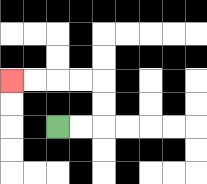{'start': '[2, 5]', 'end': '[0, 3]', 'path_directions': 'R,R,U,U,L,L,L,L', 'path_coordinates': '[[2, 5], [3, 5], [4, 5], [4, 4], [4, 3], [3, 3], [2, 3], [1, 3], [0, 3]]'}